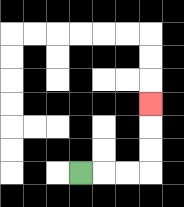{'start': '[3, 7]', 'end': '[6, 4]', 'path_directions': 'R,R,R,U,U,U', 'path_coordinates': '[[3, 7], [4, 7], [5, 7], [6, 7], [6, 6], [6, 5], [6, 4]]'}